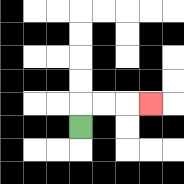{'start': '[3, 5]', 'end': '[6, 4]', 'path_directions': 'U,R,R,R', 'path_coordinates': '[[3, 5], [3, 4], [4, 4], [5, 4], [6, 4]]'}